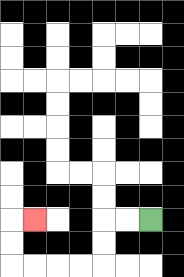{'start': '[6, 9]', 'end': '[1, 9]', 'path_directions': 'L,L,D,D,L,L,L,L,U,U,R', 'path_coordinates': '[[6, 9], [5, 9], [4, 9], [4, 10], [4, 11], [3, 11], [2, 11], [1, 11], [0, 11], [0, 10], [0, 9], [1, 9]]'}